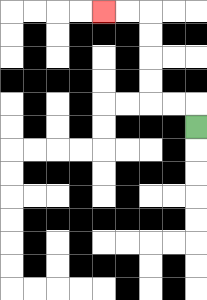{'start': '[8, 5]', 'end': '[4, 0]', 'path_directions': 'U,L,L,U,U,U,U,L,L', 'path_coordinates': '[[8, 5], [8, 4], [7, 4], [6, 4], [6, 3], [6, 2], [6, 1], [6, 0], [5, 0], [4, 0]]'}